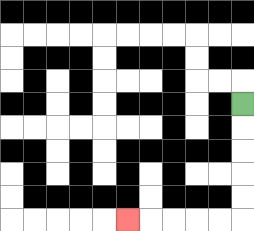{'start': '[10, 4]', 'end': '[5, 9]', 'path_directions': 'D,D,D,D,D,L,L,L,L,L', 'path_coordinates': '[[10, 4], [10, 5], [10, 6], [10, 7], [10, 8], [10, 9], [9, 9], [8, 9], [7, 9], [6, 9], [5, 9]]'}